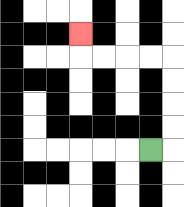{'start': '[6, 6]', 'end': '[3, 1]', 'path_directions': 'R,U,U,U,U,L,L,L,L,U', 'path_coordinates': '[[6, 6], [7, 6], [7, 5], [7, 4], [7, 3], [7, 2], [6, 2], [5, 2], [4, 2], [3, 2], [3, 1]]'}